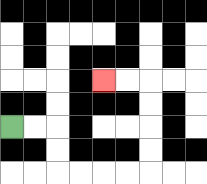{'start': '[0, 5]', 'end': '[4, 3]', 'path_directions': 'R,R,D,D,R,R,R,R,U,U,U,U,L,L', 'path_coordinates': '[[0, 5], [1, 5], [2, 5], [2, 6], [2, 7], [3, 7], [4, 7], [5, 7], [6, 7], [6, 6], [6, 5], [6, 4], [6, 3], [5, 3], [4, 3]]'}